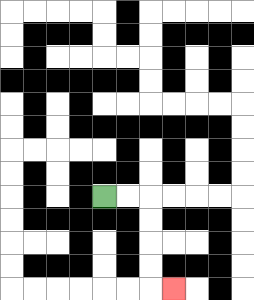{'start': '[4, 8]', 'end': '[7, 12]', 'path_directions': 'R,R,D,D,D,D,R', 'path_coordinates': '[[4, 8], [5, 8], [6, 8], [6, 9], [6, 10], [6, 11], [6, 12], [7, 12]]'}